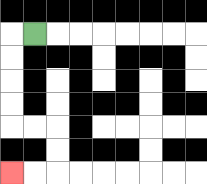{'start': '[1, 1]', 'end': '[0, 7]', 'path_directions': 'L,D,D,D,D,R,R,D,D,L,L', 'path_coordinates': '[[1, 1], [0, 1], [0, 2], [0, 3], [0, 4], [0, 5], [1, 5], [2, 5], [2, 6], [2, 7], [1, 7], [0, 7]]'}